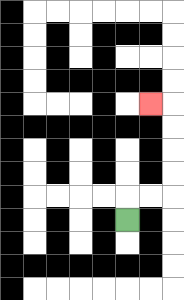{'start': '[5, 9]', 'end': '[6, 4]', 'path_directions': 'U,R,R,U,U,U,U,L', 'path_coordinates': '[[5, 9], [5, 8], [6, 8], [7, 8], [7, 7], [7, 6], [7, 5], [7, 4], [6, 4]]'}